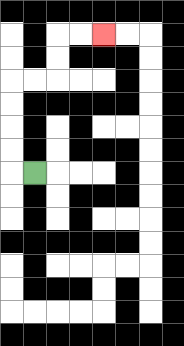{'start': '[1, 7]', 'end': '[4, 1]', 'path_directions': 'L,U,U,U,U,R,R,U,U,R,R', 'path_coordinates': '[[1, 7], [0, 7], [0, 6], [0, 5], [0, 4], [0, 3], [1, 3], [2, 3], [2, 2], [2, 1], [3, 1], [4, 1]]'}